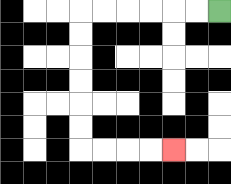{'start': '[9, 0]', 'end': '[7, 6]', 'path_directions': 'L,L,L,L,L,L,D,D,D,D,D,D,R,R,R,R', 'path_coordinates': '[[9, 0], [8, 0], [7, 0], [6, 0], [5, 0], [4, 0], [3, 0], [3, 1], [3, 2], [3, 3], [3, 4], [3, 5], [3, 6], [4, 6], [5, 6], [6, 6], [7, 6]]'}